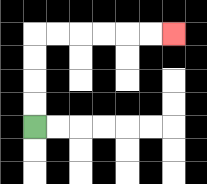{'start': '[1, 5]', 'end': '[7, 1]', 'path_directions': 'U,U,U,U,R,R,R,R,R,R', 'path_coordinates': '[[1, 5], [1, 4], [1, 3], [1, 2], [1, 1], [2, 1], [3, 1], [4, 1], [5, 1], [6, 1], [7, 1]]'}